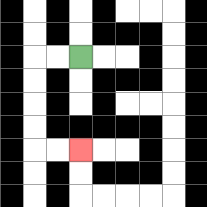{'start': '[3, 2]', 'end': '[3, 6]', 'path_directions': 'L,L,D,D,D,D,R,R', 'path_coordinates': '[[3, 2], [2, 2], [1, 2], [1, 3], [1, 4], [1, 5], [1, 6], [2, 6], [3, 6]]'}